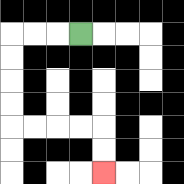{'start': '[3, 1]', 'end': '[4, 7]', 'path_directions': 'L,L,L,D,D,D,D,R,R,R,R,D,D', 'path_coordinates': '[[3, 1], [2, 1], [1, 1], [0, 1], [0, 2], [0, 3], [0, 4], [0, 5], [1, 5], [2, 5], [3, 5], [4, 5], [4, 6], [4, 7]]'}